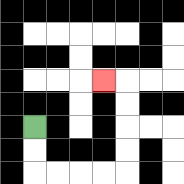{'start': '[1, 5]', 'end': '[4, 3]', 'path_directions': 'D,D,R,R,R,R,U,U,U,U,L', 'path_coordinates': '[[1, 5], [1, 6], [1, 7], [2, 7], [3, 7], [4, 7], [5, 7], [5, 6], [5, 5], [5, 4], [5, 3], [4, 3]]'}